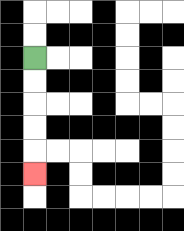{'start': '[1, 2]', 'end': '[1, 7]', 'path_directions': 'D,D,D,D,D', 'path_coordinates': '[[1, 2], [1, 3], [1, 4], [1, 5], [1, 6], [1, 7]]'}